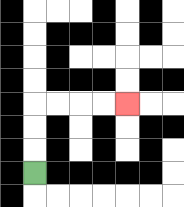{'start': '[1, 7]', 'end': '[5, 4]', 'path_directions': 'U,U,U,R,R,R,R', 'path_coordinates': '[[1, 7], [1, 6], [1, 5], [1, 4], [2, 4], [3, 4], [4, 4], [5, 4]]'}